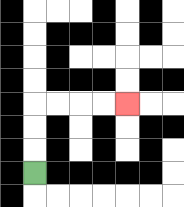{'start': '[1, 7]', 'end': '[5, 4]', 'path_directions': 'U,U,U,R,R,R,R', 'path_coordinates': '[[1, 7], [1, 6], [1, 5], [1, 4], [2, 4], [3, 4], [4, 4], [5, 4]]'}